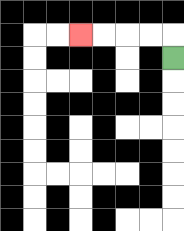{'start': '[7, 2]', 'end': '[3, 1]', 'path_directions': 'U,L,L,L,L', 'path_coordinates': '[[7, 2], [7, 1], [6, 1], [5, 1], [4, 1], [3, 1]]'}